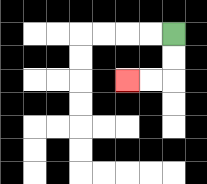{'start': '[7, 1]', 'end': '[5, 3]', 'path_directions': 'D,D,L,L', 'path_coordinates': '[[7, 1], [7, 2], [7, 3], [6, 3], [5, 3]]'}